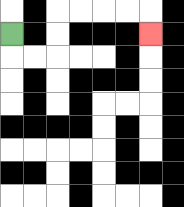{'start': '[0, 1]', 'end': '[6, 1]', 'path_directions': 'D,R,R,U,U,R,R,R,R,D', 'path_coordinates': '[[0, 1], [0, 2], [1, 2], [2, 2], [2, 1], [2, 0], [3, 0], [4, 0], [5, 0], [6, 0], [6, 1]]'}